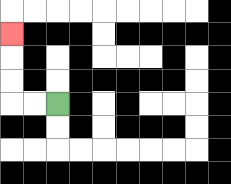{'start': '[2, 4]', 'end': '[0, 1]', 'path_directions': 'L,L,U,U,U', 'path_coordinates': '[[2, 4], [1, 4], [0, 4], [0, 3], [0, 2], [0, 1]]'}